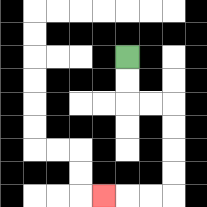{'start': '[5, 2]', 'end': '[4, 8]', 'path_directions': 'D,D,R,R,D,D,D,D,L,L,L', 'path_coordinates': '[[5, 2], [5, 3], [5, 4], [6, 4], [7, 4], [7, 5], [7, 6], [7, 7], [7, 8], [6, 8], [5, 8], [4, 8]]'}